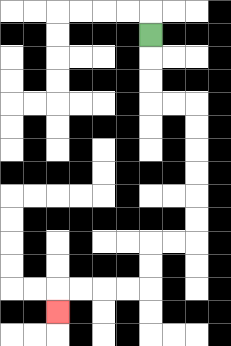{'start': '[6, 1]', 'end': '[2, 13]', 'path_directions': 'D,D,D,R,R,D,D,D,D,D,D,L,L,D,D,L,L,L,L,D', 'path_coordinates': '[[6, 1], [6, 2], [6, 3], [6, 4], [7, 4], [8, 4], [8, 5], [8, 6], [8, 7], [8, 8], [8, 9], [8, 10], [7, 10], [6, 10], [6, 11], [6, 12], [5, 12], [4, 12], [3, 12], [2, 12], [2, 13]]'}